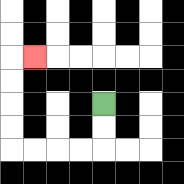{'start': '[4, 4]', 'end': '[1, 2]', 'path_directions': 'D,D,L,L,L,L,U,U,U,U,R', 'path_coordinates': '[[4, 4], [4, 5], [4, 6], [3, 6], [2, 6], [1, 6], [0, 6], [0, 5], [0, 4], [0, 3], [0, 2], [1, 2]]'}